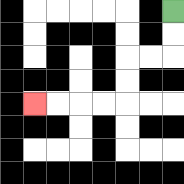{'start': '[7, 0]', 'end': '[1, 4]', 'path_directions': 'D,D,L,L,D,D,L,L,L,L', 'path_coordinates': '[[7, 0], [7, 1], [7, 2], [6, 2], [5, 2], [5, 3], [5, 4], [4, 4], [3, 4], [2, 4], [1, 4]]'}